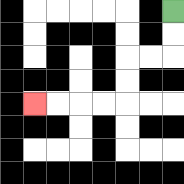{'start': '[7, 0]', 'end': '[1, 4]', 'path_directions': 'D,D,L,L,D,D,L,L,L,L', 'path_coordinates': '[[7, 0], [7, 1], [7, 2], [6, 2], [5, 2], [5, 3], [5, 4], [4, 4], [3, 4], [2, 4], [1, 4]]'}